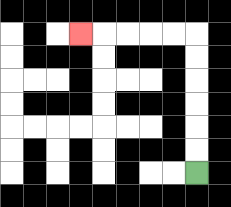{'start': '[8, 7]', 'end': '[3, 1]', 'path_directions': 'U,U,U,U,U,U,L,L,L,L,L', 'path_coordinates': '[[8, 7], [8, 6], [8, 5], [8, 4], [8, 3], [8, 2], [8, 1], [7, 1], [6, 1], [5, 1], [4, 1], [3, 1]]'}